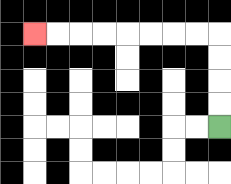{'start': '[9, 5]', 'end': '[1, 1]', 'path_directions': 'U,U,U,U,L,L,L,L,L,L,L,L', 'path_coordinates': '[[9, 5], [9, 4], [9, 3], [9, 2], [9, 1], [8, 1], [7, 1], [6, 1], [5, 1], [4, 1], [3, 1], [2, 1], [1, 1]]'}